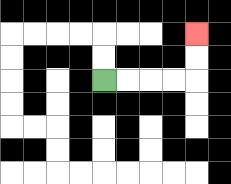{'start': '[4, 3]', 'end': '[8, 1]', 'path_directions': 'R,R,R,R,U,U', 'path_coordinates': '[[4, 3], [5, 3], [6, 3], [7, 3], [8, 3], [8, 2], [8, 1]]'}